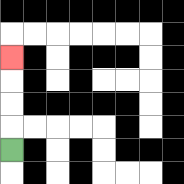{'start': '[0, 6]', 'end': '[0, 2]', 'path_directions': 'U,U,U,U', 'path_coordinates': '[[0, 6], [0, 5], [0, 4], [0, 3], [0, 2]]'}